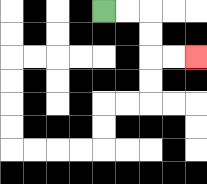{'start': '[4, 0]', 'end': '[8, 2]', 'path_directions': 'R,R,D,D,R,R', 'path_coordinates': '[[4, 0], [5, 0], [6, 0], [6, 1], [6, 2], [7, 2], [8, 2]]'}